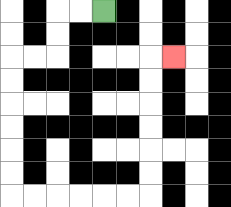{'start': '[4, 0]', 'end': '[7, 2]', 'path_directions': 'L,L,D,D,L,L,D,D,D,D,D,D,R,R,R,R,R,R,U,U,U,U,U,U,R', 'path_coordinates': '[[4, 0], [3, 0], [2, 0], [2, 1], [2, 2], [1, 2], [0, 2], [0, 3], [0, 4], [0, 5], [0, 6], [0, 7], [0, 8], [1, 8], [2, 8], [3, 8], [4, 8], [5, 8], [6, 8], [6, 7], [6, 6], [6, 5], [6, 4], [6, 3], [6, 2], [7, 2]]'}